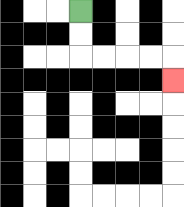{'start': '[3, 0]', 'end': '[7, 3]', 'path_directions': 'D,D,R,R,R,R,D', 'path_coordinates': '[[3, 0], [3, 1], [3, 2], [4, 2], [5, 2], [6, 2], [7, 2], [7, 3]]'}